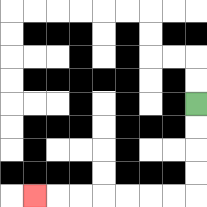{'start': '[8, 4]', 'end': '[1, 8]', 'path_directions': 'D,D,D,D,L,L,L,L,L,L,L', 'path_coordinates': '[[8, 4], [8, 5], [8, 6], [8, 7], [8, 8], [7, 8], [6, 8], [5, 8], [4, 8], [3, 8], [2, 8], [1, 8]]'}